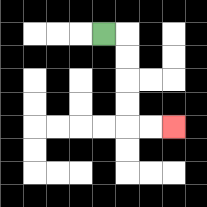{'start': '[4, 1]', 'end': '[7, 5]', 'path_directions': 'R,D,D,D,D,R,R', 'path_coordinates': '[[4, 1], [5, 1], [5, 2], [5, 3], [5, 4], [5, 5], [6, 5], [7, 5]]'}